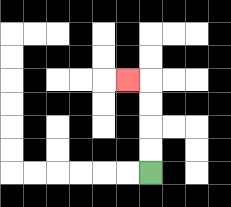{'start': '[6, 7]', 'end': '[5, 3]', 'path_directions': 'U,U,U,U,L', 'path_coordinates': '[[6, 7], [6, 6], [6, 5], [6, 4], [6, 3], [5, 3]]'}